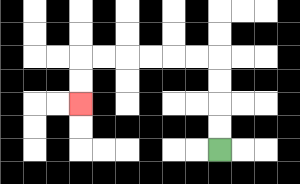{'start': '[9, 6]', 'end': '[3, 4]', 'path_directions': 'U,U,U,U,L,L,L,L,L,L,D,D', 'path_coordinates': '[[9, 6], [9, 5], [9, 4], [9, 3], [9, 2], [8, 2], [7, 2], [6, 2], [5, 2], [4, 2], [3, 2], [3, 3], [3, 4]]'}